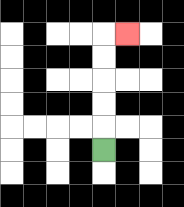{'start': '[4, 6]', 'end': '[5, 1]', 'path_directions': 'U,U,U,U,U,R', 'path_coordinates': '[[4, 6], [4, 5], [4, 4], [4, 3], [4, 2], [4, 1], [5, 1]]'}